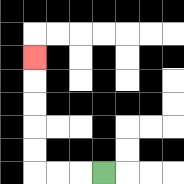{'start': '[4, 7]', 'end': '[1, 2]', 'path_directions': 'L,L,L,U,U,U,U,U', 'path_coordinates': '[[4, 7], [3, 7], [2, 7], [1, 7], [1, 6], [1, 5], [1, 4], [1, 3], [1, 2]]'}